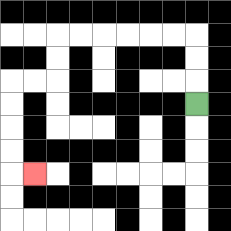{'start': '[8, 4]', 'end': '[1, 7]', 'path_directions': 'U,U,U,L,L,L,L,L,L,D,D,L,L,D,D,D,D,R', 'path_coordinates': '[[8, 4], [8, 3], [8, 2], [8, 1], [7, 1], [6, 1], [5, 1], [4, 1], [3, 1], [2, 1], [2, 2], [2, 3], [1, 3], [0, 3], [0, 4], [0, 5], [0, 6], [0, 7], [1, 7]]'}